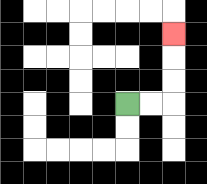{'start': '[5, 4]', 'end': '[7, 1]', 'path_directions': 'R,R,U,U,U', 'path_coordinates': '[[5, 4], [6, 4], [7, 4], [7, 3], [7, 2], [7, 1]]'}